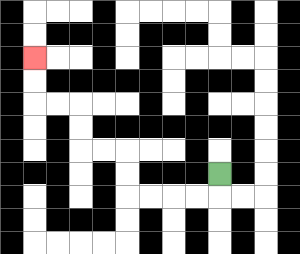{'start': '[9, 7]', 'end': '[1, 2]', 'path_directions': 'D,L,L,L,L,U,U,L,L,U,U,L,L,U,U', 'path_coordinates': '[[9, 7], [9, 8], [8, 8], [7, 8], [6, 8], [5, 8], [5, 7], [5, 6], [4, 6], [3, 6], [3, 5], [3, 4], [2, 4], [1, 4], [1, 3], [1, 2]]'}